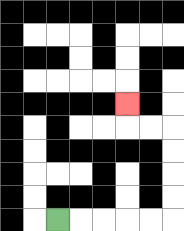{'start': '[2, 9]', 'end': '[5, 4]', 'path_directions': 'R,R,R,R,R,U,U,U,U,L,L,U', 'path_coordinates': '[[2, 9], [3, 9], [4, 9], [5, 9], [6, 9], [7, 9], [7, 8], [7, 7], [7, 6], [7, 5], [6, 5], [5, 5], [5, 4]]'}